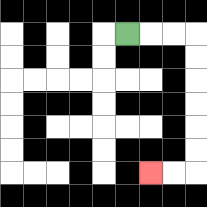{'start': '[5, 1]', 'end': '[6, 7]', 'path_directions': 'R,R,R,D,D,D,D,D,D,L,L', 'path_coordinates': '[[5, 1], [6, 1], [7, 1], [8, 1], [8, 2], [8, 3], [8, 4], [8, 5], [8, 6], [8, 7], [7, 7], [6, 7]]'}